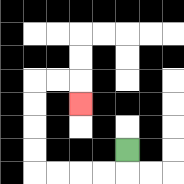{'start': '[5, 6]', 'end': '[3, 4]', 'path_directions': 'D,L,L,L,L,U,U,U,U,R,R,D', 'path_coordinates': '[[5, 6], [5, 7], [4, 7], [3, 7], [2, 7], [1, 7], [1, 6], [1, 5], [1, 4], [1, 3], [2, 3], [3, 3], [3, 4]]'}